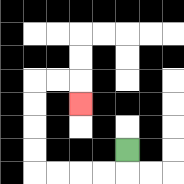{'start': '[5, 6]', 'end': '[3, 4]', 'path_directions': 'D,L,L,L,L,U,U,U,U,R,R,D', 'path_coordinates': '[[5, 6], [5, 7], [4, 7], [3, 7], [2, 7], [1, 7], [1, 6], [1, 5], [1, 4], [1, 3], [2, 3], [3, 3], [3, 4]]'}